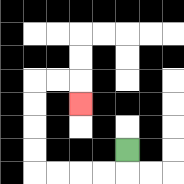{'start': '[5, 6]', 'end': '[3, 4]', 'path_directions': 'D,L,L,L,L,U,U,U,U,R,R,D', 'path_coordinates': '[[5, 6], [5, 7], [4, 7], [3, 7], [2, 7], [1, 7], [1, 6], [1, 5], [1, 4], [1, 3], [2, 3], [3, 3], [3, 4]]'}